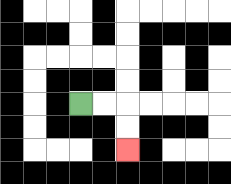{'start': '[3, 4]', 'end': '[5, 6]', 'path_directions': 'R,R,D,D', 'path_coordinates': '[[3, 4], [4, 4], [5, 4], [5, 5], [5, 6]]'}